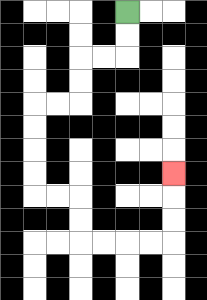{'start': '[5, 0]', 'end': '[7, 7]', 'path_directions': 'D,D,L,L,D,D,L,L,D,D,D,D,R,R,D,D,R,R,R,R,U,U,U', 'path_coordinates': '[[5, 0], [5, 1], [5, 2], [4, 2], [3, 2], [3, 3], [3, 4], [2, 4], [1, 4], [1, 5], [1, 6], [1, 7], [1, 8], [2, 8], [3, 8], [3, 9], [3, 10], [4, 10], [5, 10], [6, 10], [7, 10], [7, 9], [7, 8], [7, 7]]'}